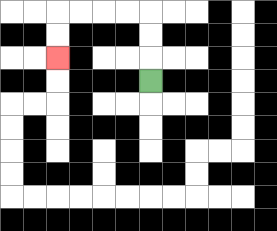{'start': '[6, 3]', 'end': '[2, 2]', 'path_directions': 'U,U,U,L,L,L,L,D,D', 'path_coordinates': '[[6, 3], [6, 2], [6, 1], [6, 0], [5, 0], [4, 0], [3, 0], [2, 0], [2, 1], [2, 2]]'}